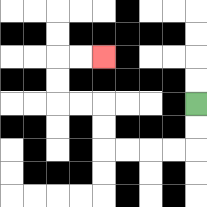{'start': '[8, 4]', 'end': '[4, 2]', 'path_directions': 'D,D,L,L,L,L,U,U,L,L,U,U,R,R', 'path_coordinates': '[[8, 4], [8, 5], [8, 6], [7, 6], [6, 6], [5, 6], [4, 6], [4, 5], [4, 4], [3, 4], [2, 4], [2, 3], [2, 2], [3, 2], [4, 2]]'}